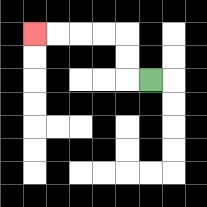{'start': '[6, 3]', 'end': '[1, 1]', 'path_directions': 'L,U,U,L,L,L,L', 'path_coordinates': '[[6, 3], [5, 3], [5, 2], [5, 1], [4, 1], [3, 1], [2, 1], [1, 1]]'}